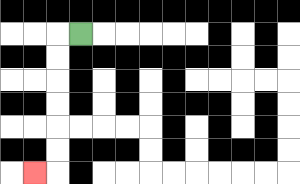{'start': '[3, 1]', 'end': '[1, 7]', 'path_directions': 'L,D,D,D,D,D,D,L', 'path_coordinates': '[[3, 1], [2, 1], [2, 2], [2, 3], [2, 4], [2, 5], [2, 6], [2, 7], [1, 7]]'}